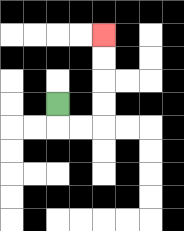{'start': '[2, 4]', 'end': '[4, 1]', 'path_directions': 'D,R,R,U,U,U,U', 'path_coordinates': '[[2, 4], [2, 5], [3, 5], [4, 5], [4, 4], [4, 3], [4, 2], [4, 1]]'}